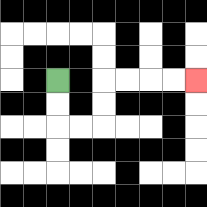{'start': '[2, 3]', 'end': '[8, 3]', 'path_directions': 'D,D,R,R,U,U,R,R,R,R', 'path_coordinates': '[[2, 3], [2, 4], [2, 5], [3, 5], [4, 5], [4, 4], [4, 3], [5, 3], [6, 3], [7, 3], [8, 3]]'}